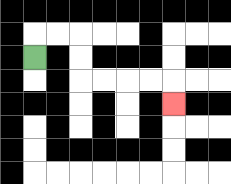{'start': '[1, 2]', 'end': '[7, 4]', 'path_directions': 'U,R,R,D,D,R,R,R,R,D', 'path_coordinates': '[[1, 2], [1, 1], [2, 1], [3, 1], [3, 2], [3, 3], [4, 3], [5, 3], [6, 3], [7, 3], [7, 4]]'}